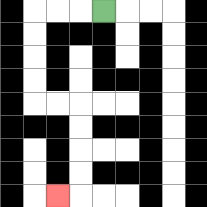{'start': '[4, 0]', 'end': '[2, 8]', 'path_directions': 'L,L,L,D,D,D,D,R,R,D,D,D,D,L', 'path_coordinates': '[[4, 0], [3, 0], [2, 0], [1, 0], [1, 1], [1, 2], [1, 3], [1, 4], [2, 4], [3, 4], [3, 5], [3, 6], [3, 7], [3, 8], [2, 8]]'}